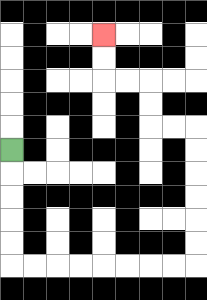{'start': '[0, 6]', 'end': '[4, 1]', 'path_directions': 'D,D,D,D,D,R,R,R,R,R,R,R,R,U,U,U,U,U,U,L,L,U,U,L,L,U,U', 'path_coordinates': '[[0, 6], [0, 7], [0, 8], [0, 9], [0, 10], [0, 11], [1, 11], [2, 11], [3, 11], [4, 11], [5, 11], [6, 11], [7, 11], [8, 11], [8, 10], [8, 9], [8, 8], [8, 7], [8, 6], [8, 5], [7, 5], [6, 5], [6, 4], [6, 3], [5, 3], [4, 3], [4, 2], [4, 1]]'}